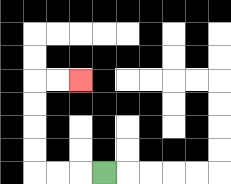{'start': '[4, 7]', 'end': '[3, 3]', 'path_directions': 'L,L,L,U,U,U,U,R,R', 'path_coordinates': '[[4, 7], [3, 7], [2, 7], [1, 7], [1, 6], [1, 5], [1, 4], [1, 3], [2, 3], [3, 3]]'}